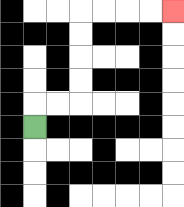{'start': '[1, 5]', 'end': '[7, 0]', 'path_directions': 'U,R,R,U,U,U,U,R,R,R,R', 'path_coordinates': '[[1, 5], [1, 4], [2, 4], [3, 4], [3, 3], [3, 2], [3, 1], [3, 0], [4, 0], [5, 0], [6, 0], [7, 0]]'}